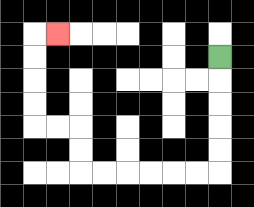{'start': '[9, 2]', 'end': '[2, 1]', 'path_directions': 'D,D,D,D,D,L,L,L,L,L,L,U,U,L,L,U,U,U,U,R', 'path_coordinates': '[[9, 2], [9, 3], [9, 4], [9, 5], [9, 6], [9, 7], [8, 7], [7, 7], [6, 7], [5, 7], [4, 7], [3, 7], [3, 6], [3, 5], [2, 5], [1, 5], [1, 4], [1, 3], [1, 2], [1, 1], [2, 1]]'}